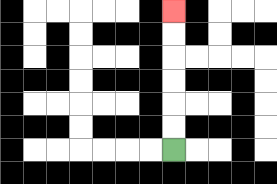{'start': '[7, 6]', 'end': '[7, 0]', 'path_directions': 'U,U,U,U,U,U', 'path_coordinates': '[[7, 6], [7, 5], [7, 4], [7, 3], [7, 2], [7, 1], [7, 0]]'}